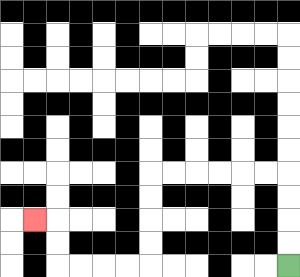{'start': '[12, 11]', 'end': '[1, 9]', 'path_directions': 'U,U,U,U,L,L,L,L,L,L,D,D,D,D,L,L,L,L,U,U,L', 'path_coordinates': '[[12, 11], [12, 10], [12, 9], [12, 8], [12, 7], [11, 7], [10, 7], [9, 7], [8, 7], [7, 7], [6, 7], [6, 8], [6, 9], [6, 10], [6, 11], [5, 11], [4, 11], [3, 11], [2, 11], [2, 10], [2, 9], [1, 9]]'}